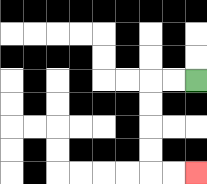{'start': '[8, 3]', 'end': '[8, 7]', 'path_directions': 'L,L,D,D,D,D,R,R', 'path_coordinates': '[[8, 3], [7, 3], [6, 3], [6, 4], [6, 5], [6, 6], [6, 7], [7, 7], [8, 7]]'}